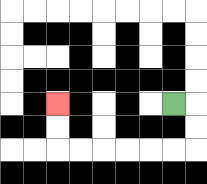{'start': '[7, 4]', 'end': '[2, 4]', 'path_directions': 'R,D,D,L,L,L,L,L,L,U,U', 'path_coordinates': '[[7, 4], [8, 4], [8, 5], [8, 6], [7, 6], [6, 6], [5, 6], [4, 6], [3, 6], [2, 6], [2, 5], [2, 4]]'}